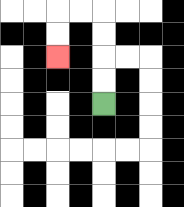{'start': '[4, 4]', 'end': '[2, 2]', 'path_directions': 'U,U,U,U,L,L,D,D', 'path_coordinates': '[[4, 4], [4, 3], [4, 2], [4, 1], [4, 0], [3, 0], [2, 0], [2, 1], [2, 2]]'}